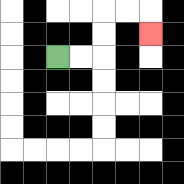{'start': '[2, 2]', 'end': '[6, 1]', 'path_directions': 'R,R,U,U,R,R,D', 'path_coordinates': '[[2, 2], [3, 2], [4, 2], [4, 1], [4, 0], [5, 0], [6, 0], [6, 1]]'}